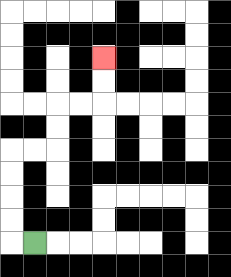{'start': '[1, 10]', 'end': '[4, 2]', 'path_directions': 'L,U,U,U,U,R,R,U,U,R,R,U,U', 'path_coordinates': '[[1, 10], [0, 10], [0, 9], [0, 8], [0, 7], [0, 6], [1, 6], [2, 6], [2, 5], [2, 4], [3, 4], [4, 4], [4, 3], [4, 2]]'}